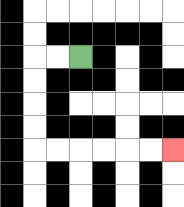{'start': '[3, 2]', 'end': '[7, 6]', 'path_directions': 'L,L,D,D,D,D,R,R,R,R,R,R', 'path_coordinates': '[[3, 2], [2, 2], [1, 2], [1, 3], [1, 4], [1, 5], [1, 6], [2, 6], [3, 6], [4, 6], [5, 6], [6, 6], [7, 6]]'}